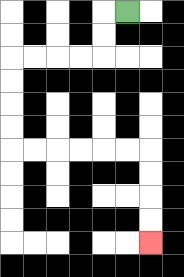{'start': '[5, 0]', 'end': '[6, 10]', 'path_directions': 'L,D,D,L,L,L,L,D,D,D,D,R,R,R,R,R,R,D,D,D,D', 'path_coordinates': '[[5, 0], [4, 0], [4, 1], [4, 2], [3, 2], [2, 2], [1, 2], [0, 2], [0, 3], [0, 4], [0, 5], [0, 6], [1, 6], [2, 6], [3, 6], [4, 6], [5, 6], [6, 6], [6, 7], [6, 8], [6, 9], [6, 10]]'}